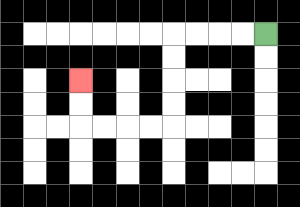{'start': '[11, 1]', 'end': '[3, 3]', 'path_directions': 'L,L,L,L,D,D,D,D,L,L,L,L,U,U', 'path_coordinates': '[[11, 1], [10, 1], [9, 1], [8, 1], [7, 1], [7, 2], [7, 3], [7, 4], [7, 5], [6, 5], [5, 5], [4, 5], [3, 5], [3, 4], [3, 3]]'}